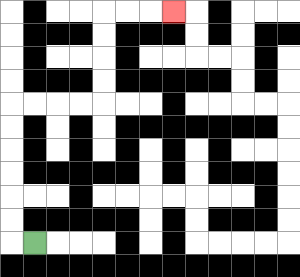{'start': '[1, 10]', 'end': '[7, 0]', 'path_directions': 'L,U,U,U,U,U,U,R,R,R,R,U,U,U,U,R,R,R', 'path_coordinates': '[[1, 10], [0, 10], [0, 9], [0, 8], [0, 7], [0, 6], [0, 5], [0, 4], [1, 4], [2, 4], [3, 4], [4, 4], [4, 3], [4, 2], [4, 1], [4, 0], [5, 0], [6, 0], [7, 0]]'}